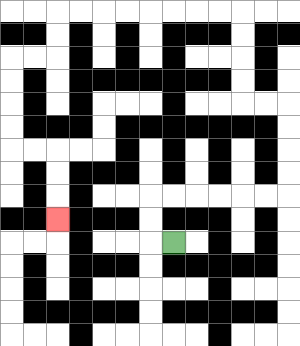{'start': '[7, 10]', 'end': '[2, 9]', 'path_directions': 'L,U,U,R,R,R,R,R,R,U,U,U,U,L,L,U,U,U,U,L,L,L,L,L,L,L,L,D,D,L,L,D,D,D,D,R,R,D,D,D', 'path_coordinates': '[[7, 10], [6, 10], [6, 9], [6, 8], [7, 8], [8, 8], [9, 8], [10, 8], [11, 8], [12, 8], [12, 7], [12, 6], [12, 5], [12, 4], [11, 4], [10, 4], [10, 3], [10, 2], [10, 1], [10, 0], [9, 0], [8, 0], [7, 0], [6, 0], [5, 0], [4, 0], [3, 0], [2, 0], [2, 1], [2, 2], [1, 2], [0, 2], [0, 3], [0, 4], [0, 5], [0, 6], [1, 6], [2, 6], [2, 7], [2, 8], [2, 9]]'}